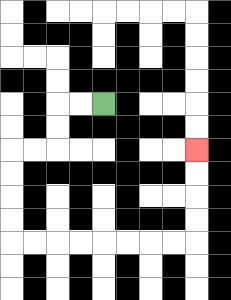{'start': '[4, 4]', 'end': '[8, 6]', 'path_directions': 'L,L,D,D,L,L,D,D,D,D,R,R,R,R,R,R,R,R,U,U,U,U', 'path_coordinates': '[[4, 4], [3, 4], [2, 4], [2, 5], [2, 6], [1, 6], [0, 6], [0, 7], [0, 8], [0, 9], [0, 10], [1, 10], [2, 10], [3, 10], [4, 10], [5, 10], [6, 10], [7, 10], [8, 10], [8, 9], [8, 8], [8, 7], [8, 6]]'}